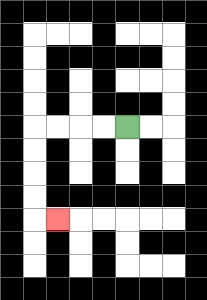{'start': '[5, 5]', 'end': '[2, 9]', 'path_directions': 'L,L,L,L,D,D,D,D,R', 'path_coordinates': '[[5, 5], [4, 5], [3, 5], [2, 5], [1, 5], [1, 6], [1, 7], [1, 8], [1, 9], [2, 9]]'}